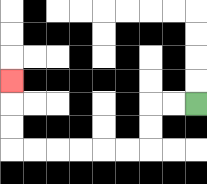{'start': '[8, 4]', 'end': '[0, 3]', 'path_directions': 'L,L,D,D,L,L,L,L,L,L,U,U,U', 'path_coordinates': '[[8, 4], [7, 4], [6, 4], [6, 5], [6, 6], [5, 6], [4, 6], [3, 6], [2, 6], [1, 6], [0, 6], [0, 5], [0, 4], [0, 3]]'}